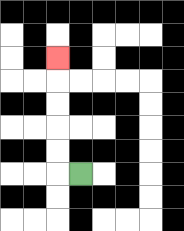{'start': '[3, 7]', 'end': '[2, 2]', 'path_directions': 'L,U,U,U,U,U', 'path_coordinates': '[[3, 7], [2, 7], [2, 6], [2, 5], [2, 4], [2, 3], [2, 2]]'}